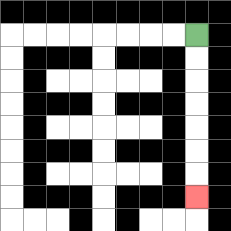{'start': '[8, 1]', 'end': '[8, 8]', 'path_directions': 'D,D,D,D,D,D,D', 'path_coordinates': '[[8, 1], [8, 2], [8, 3], [8, 4], [8, 5], [8, 6], [8, 7], [8, 8]]'}